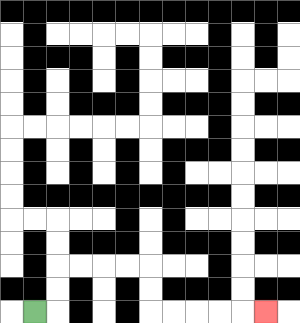{'start': '[1, 13]', 'end': '[11, 13]', 'path_directions': 'R,U,U,R,R,R,R,D,D,R,R,R,R,R', 'path_coordinates': '[[1, 13], [2, 13], [2, 12], [2, 11], [3, 11], [4, 11], [5, 11], [6, 11], [6, 12], [6, 13], [7, 13], [8, 13], [9, 13], [10, 13], [11, 13]]'}